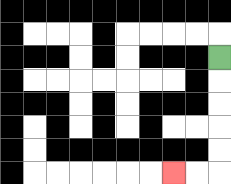{'start': '[9, 2]', 'end': '[7, 7]', 'path_directions': 'D,D,D,D,D,L,L', 'path_coordinates': '[[9, 2], [9, 3], [9, 4], [9, 5], [9, 6], [9, 7], [8, 7], [7, 7]]'}